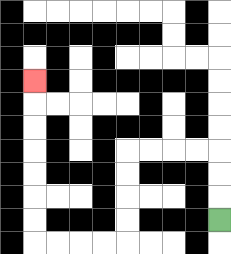{'start': '[9, 9]', 'end': '[1, 3]', 'path_directions': 'U,U,U,L,L,L,L,D,D,D,D,L,L,L,L,U,U,U,U,U,U,U', 'path_coordinates': '[[9, 9], [9, 8], [9, 7], [9, 6], [8, 6], [7, 6], [6, 6], [5, 6], [5, 7], [5, 8], [5, 9], [5, 10], [4, 10], [3, 10], [2, 10], [1, 10], [1, 9], [1, 8], [1, 7], [1, 6], [1, 5], [1, 4], [1, 3]]'}